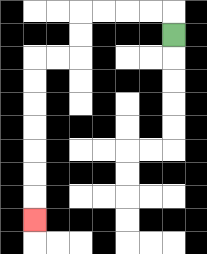{'start': '[7, 1]', 'end': '[1, 9]', 'path_directions': 'U,L,L,L,L,D,D,L,L,D,D,D,D,D,D,D', 'path_coordinates': '[[7, 1], [7, 0], [6, 0], [5, 0], [4, 0], [3, 0], [3, 1], [3, 2], [2, 2], [1, 2], [1, 3], [1, 4], [1, 5], [1, 6], [1, 7], [1, 8], [1, 9]]'}